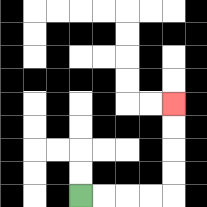{'start': '[3, 8]', 'end': '[7, 4]', 'path_directions': 'R,R,R,R,U,U,U,U', 'path_coordinates': '[[3, 8], [4, 8], [5, 8], [6, 8], [7, 8], [7, 7], [7, 6], [7, 5], [7, 4]]'}